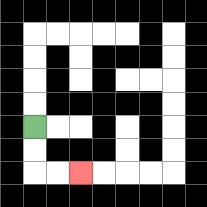{'start': '[1, 5]', 'end': '[3, 7]', 'path_directions': 'D,D,R,R', 'path_coordinates': '[[1, 5], [1, 6], [1, 7], [2, 7], [3, 7]]'}